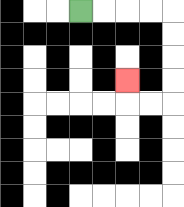{'start': '[3, 0]', 'end': '[5, 3]', 'path_directions': 'R,R,R,R,D,D,D,D,L,L,U', 'path_coordinates': '[[3, 0], [4, 0], [5, 0], [6, 0], [7, 0], [7, 1], [7, 2], [7, 3], [7, 4], [6, 4], [5, 4], [5, 3]]'}